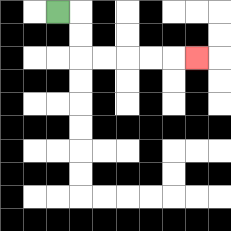{'start': '[2, 0]', 'end': '[8, 2]', 'path_directions': 'R,D,D,R,R,R,R,R', 'path_coordinates': '[[2, 0], [3, 0], [3, 1], [3, 2], [4, 2], [5, 2], [6, 2], [7, 2], [8, 2]]'}